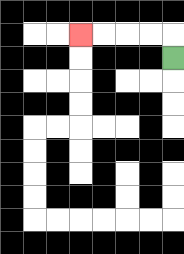{'start': '[7, 2]', 'end': '[3, 1]', 'path_directions': 'U,L,L,L,L', 'path_coordinates': '[[7, 2], [7, 1], [6, 1], [5, 1], [4, 1], [3, 1]]'}